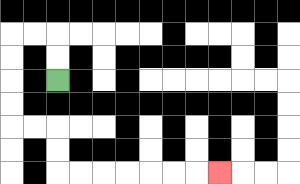{'start': '[2, 3]', 'end': '[9, 7]', 'path_directions': 'U,U,L,L,D,D,D,D,R,R,D,D,R,R,R,R,R,R,R', 'path_coordinates': '[[2, 3], [2, 2], [2, 1], [1, 1], [0, 1], [0, 2], [0, 3], [0, 4], [0, 5], [1, 5], [2, 5], [2, 6], [2, 7], [3, 7], [4, 7], [5, 7], [6, 7], [7, 7], [8, 7], [9, 7]]'}